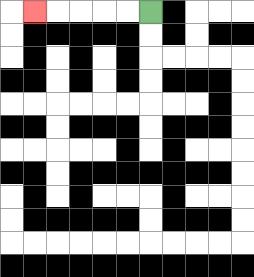{'start': '[6, 0]', 'end': '[1, 0]', 'path_directions': 'L,L,L,L,L', 'path_coordinates': '[[6, 0], [5, 0], [4, 0], [3, 0], [2, 0], [1, 0]]'}